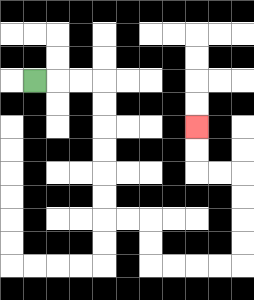{'start': '[1, 3]', 'end': '[8, 5]', 'path_directions': 'R,R,R,D,D,D,D,D,D,R,R,D,D,R,R,R,R,U,U,U,U,L,L,U,U', 'path_coordinates': '[[1, 3], [2, 3], [3, 3], [4, 3], [4, 4], [4, 5], [4, 6], [4, 7], [4, 8], [4, 9], [5, 9], [6, 9], [6, 10], [6, 11], [7, 11], [8, 11], [9, 11], [10, 11], [10, 10], [10, 9], [10, 8], [10, 7], [9, 7], [8, 7], [8, 6], [8, 5]]'}